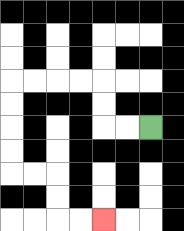{'start': '[6, 5]', 'end': '[4, 9]', 'path_directions': 'L,L,U,U,L,L,L,L,D,D,D,D,R,R,D,D,R,R', 'path_coordinates': '[[6, 5], [5, 5], [4, 5], [4, 4], [4, 3], [3, 3], [2, 3], [1, 3], [0, 3], [0, 4], [0, 5], [0, 6], [0, 7], [1, 7], [2, 7], [2, 8], [2, 9], [3, 9], [4, 9]]'}